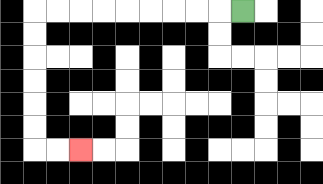{'start': '[10, 0]', 'end': '[3, 6]', 'path_directions': 'L,L,L,L,L,L,L,L,L,D,D,D,D,D,D,R,R', 'path_coordinates': '[[10, 0], [9, 0], [8, 0], [7, 0], [6, 0], [5, 0], [4, 0], [3, 0], [2, 0], [1, 0], [1, 1], [1, 2], [1, 3], [1, 4], [1, 5], [1, 6], [2, 6], [3, 6]]'}